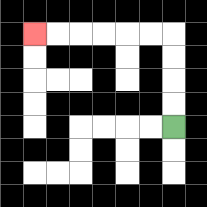{'start': '[7, 5]', 'end': '[1, 1]', 'path_directions': 'U,U,U,U,L,L,L,L,L,L', 'path_coordinates': '[[7, 5], [7, 4], [7, 3], [7, 2], [7, 1], [6, 1], [5, 1], [4, 1], [3, 1], [2, 1], [1, 1]]'}